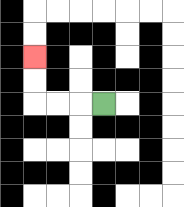{'start': '[4, 4]', 'end': '[1, 2]', 'path_directions': 'L,L,L,U,U', 'path_coordinates': '[[4, 4], [3, 4], [2, 4], [1, 4], [1, 3], [1, 2]]'}